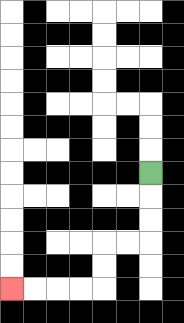{'start': '[6, 7]', 'end': '[0, 12]', 'path_directions': 'D,D,D,L,L,D,D,L,L,L,L', 'path_coordinates': '[[6, 7], [6, 8], [6, 9], [6, 10], [5, 10], [4, 10], [4, 11], [4, 12], [3, 12], [2, 12], [1, 12], [0, 12]]'}